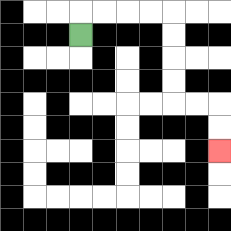{'start': '[3, 1]', 'end': '[9, 6]', 'path_directions': 'U,R,R,R,R,D,D,D,D,R,R,D,D', 'path_coordinates': '[[3, 1], [3, 0], [4, 0], [5, 0], [6, 0], [7, 0], [7, 1], [7, 2], [7, 3], [7, 4], [8, 4], [9, 4], [9, 5], [9, 6]]'}